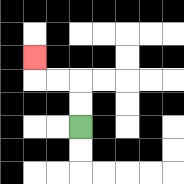{'start': '[3, 5]', 'end': '[1, 2]', 'path_directions': 'U,U,L,L,U', 'path_coordinates': '[[3, 5], [3, 4], [3, 3], [2, 3], [1, 3], [1, 2]]'}